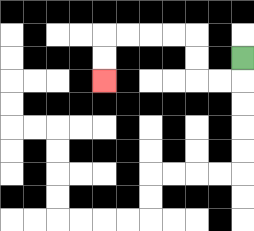{'start': '[10, 2]', 'end': '[4, 3]', 'path_directions': 'D,L,L,U,U,L,L,L,L,D,D', 'path_coordinates': '[[10, 2], [10, 3], [9, 3], [8, 3], [8, 2], [8, 1], [7, 1], [6, 1], [5, 1], [4, 1], [4, 2], [4, 3]]'}